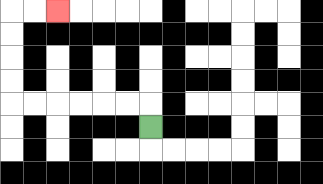{'start': '[6, 5]', 'end': '[2, 0]', 'path_directions': 'U,L,L,L,L,L,L,U,U,U,U,R,R', 'path_coordinates': '[[6, 5], [6, 4], [5, 4], [4, 4], [3, 4], [2, 4], [1, 4], [0, 4], [0, 3], [0, 2], [0, 1], [0, 0], [1, 0], [2, 0]]'}